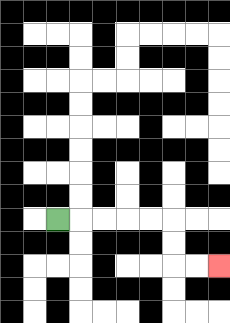{'start': '[2, 9]', 'end': '[9, 11]', 'path_directions': 'R,R,R,R,R,D,D,R,R', 'path_coordinates': '[[2, 9], [3, 9], [4, 9], [5, 9], [6, 9], [7, 9], [7, 10], [7, 11], [8, 11], [9, 11]]'}